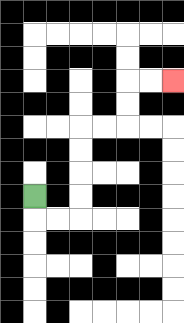{'start': '[1, 8]', 'end': '[7, 3]', 'path_directions': 'D,R,R,U,U,U,U,R,R,U,U,R,R', 'path_coordinates': '[[1, 8], [1, 9], [2, 9], [3, 9], [3, 8], [3, 7], [3, 6], [3, 5], [4, 5], [5, 5], [5, 4], [5, 3], [6, 3], [7, 3]]'}